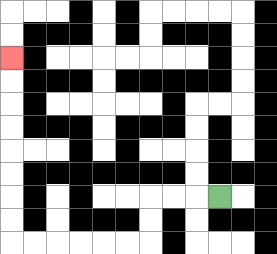{'start': '[9, 8]', 'end': '[0, 2]', 'path_directions': 'L,L,L,D,D,L,L,L,L,L,L,U,U,U,U,U,U,U,U', 'path_coordinates': '[[9, 8], [8, 8], [7, 8], [6, 8], [6, 9], [6, 10], [5, 10], [4, 10], [3, 10], [2, 10], [1, 10], [0, 10], [0, 9], [0, 8], [0, 7], [0, 6], [0, 5], [0, 4], [0, 3], [0, 2]]'}